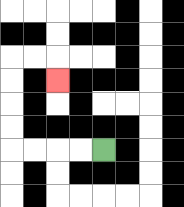{'start': '[4, 6]', 'end': '[2, 3]', 'path_directions': 'L,L,L,L,U,U,U,U,R,R,D', 'path_coordinates': '[[4, 6], [3, 6], [2, 6], [1, 6], [0, 6], [0, 5], [0, 4], [0, 3], [0, 2], [1, 2], [2, 2], [2, 3]]'}